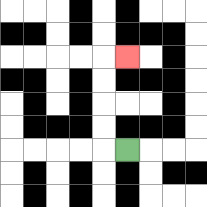{'start': '[5, 6]', 'end': '[5, 2]', 'path_directions': 'L,U,U,U,U,R', 'path_coordinates': '[[5, 6], [4, 6], [4, 5], [4, 4], [4, 3], [4, 2], [5, 2]]'}